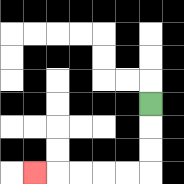{'start': '[6, 4]', 'end': '[1, 7]', 'path_directions': 'D,D,D,L,L,L,L,L', 'path_coordinates': '[[6, 4], [6, 5], [6, 6], [6, 7], [5, 7], [4, 7], [3, 7], [2, 7], [1, 7]]'}